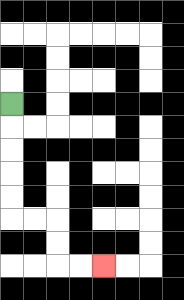{'start': '[0, 4]', 'end': '[4, 11]', 'path_directions': 'D,D,D,D,D,R,R,D,D,R,R', 'path_coordinates': '[[0, 4], [0, 5], [0, 6], [0, 7], [0, 8], [0, 9], [1, 9], [2, 9], [2, 10], [2, 11], [3, 11], [4, 11]]'}